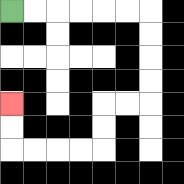{'start': '[0, 0]', 'end': '[0, 4]', 'path_directions': 'R,R,R,R,R,R,D,D,D,D,L,L,D,D,L,L,L,L,U,U', 'path_coordinates': '[[0, 0], [1, 0], [2, 0], [3, 0], [4, 0], [5, 0], [6, 0], [6, 1], [6, 2], [6, 3], [6, 4], [5, 4], [4, 4], [4, 5], [4, 6], [3, 6], [2, 6], [1, 6], [0, 6], [0, 5], [0, 4]]'}